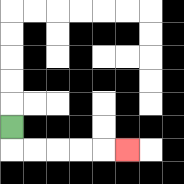{'start': '[0, 5]', 'end': '[5, 6]', 'path_directions': 'D,R,R,R,R,R', 'path_coordinates': '[[0, 5], [0, 6], [1, 6], [2, 6], [3, 6], [4, 6], [5, 6]]'}